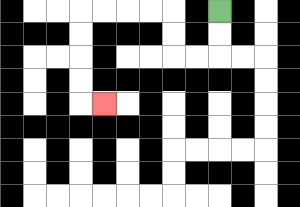{'start': '[9, 0]', 'end': '[4, 4]', 'path_directions': 'D,D,L,L,U,U,L,L,L,L,D,D,D,D,R', 'path_coordinates': '[[9, 0], [9, 1], [9, 2], [8, 2], [7, 2], [7, 1], [7, 0], [6, 0], [5, 0], [4, 0], [3, 0], [3, 1], [3, 2], [3, 3], [3, 4], [4, 4]]'}